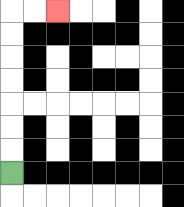{'start': '[0, 7]', 'end': '[2, 0]', 'path_directions': 'U,U,U,U,U,U,U,R,R', 'path_coordinates': '[[0, 7], [0, 6], [0, 5], [0, 4], [0, 3], [0, 2], [0, 1], [0, 0], [1, 0], [2, 0]]'}